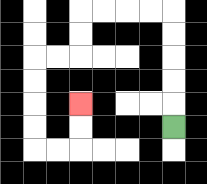{'start': '[7, 5]', 'end': '[3, 4]', 'path_directions': 'U,U,U,U,U,L,L,L,L,D,D,L,L,D,D,D,D,R,R,U,U', 'path_coordinates': '[[7, 5], [7, 4], [7, 3], [7, 2], [7, 1], [7, 0], [6, 0], [5, 0], [4, 0], [3, 0], [3, 1], [3, 2], [2, 2], [1, 2], [1, 3], [1, 4], [1, 5], [1, 6], [2, 6], [3, 6], [3, 5], [3, 4]]'}